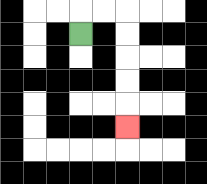{'start': '[3, 1]', 'end': '[5, 5]', 'path_directions': 'U,R,R,D,D,D,D,D', 'path_coordinates': '[[3, 1], [3, 0], [4, 0], [5, 0], [5, 1], [5, 2], [5, 3], [5, 4], [5, 5]]'}